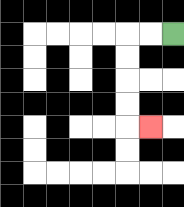{'start': '[7, 1]', 'end': '[6, 5]', 'path_directions': 'L,L,D,D,D,D,R', 'path_coordinates': '[[7, 1], [6, 1], [5, 1], [5, 2], [5, 3], [5, 4], [5, 5], [6, 5]]'}